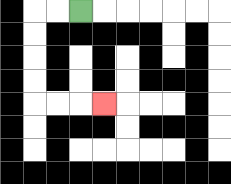{'start': '[3, 0]', 'end': '[4, 4]', 'path_directions': 'L,L,D,D,D,D,R,R,R', 'path_coordinates': '[[3, 0], [2, 0], [1, 0], [1, 1], [1, 2], [1, 3], [1, 4], [2, 4], [3, 4], [4, 4]]'}